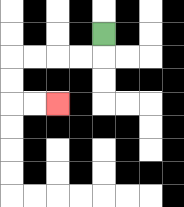{'start': '[4, 1]', 'end': '[2, 4]', 'path_directions': 'D,L,L,L,L,D,D,R,R', 'path_coordinates': '[[4, 1], [4, 2], [3, 2], [2, 2], [1, 2], [0, 2], [0, 3], [0, 4], [1, 4], [2, 4]]'}